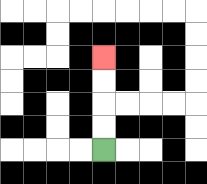{'start': '[4, 6]', 'end': '[4, 2]', 'path_directions': 'U,U,U,U', 'path_coordinates': '[[4, 6], [4, 5], [4, 4], [4, 3], [4, 2]]'}